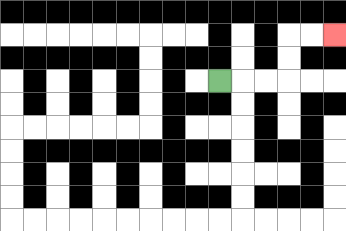{'start': '[9, 3]', 'end': '[14, 1]', 'path_directions': 'R,R,R,U,U,R,R', 'path_coordinates': '[[9, 3], [10, 3], [11, 3], [12, 3], [12, 2], [12, 1], [13, 1], [14, 1]]'}